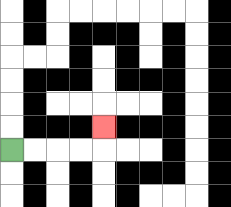{'start': '[0, 6]', 'end': '[4, 5]', 'path_directions': 'R,R,R,R,U', 'path_coordinates': '[[0, 6], [1, 6], [2, 6], [3, 6], [4, 6], [4, 5]]'}